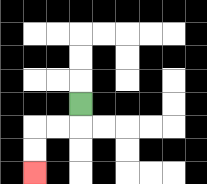{'start': '[3, 4]', 'end': '[1, 7]', 'path_directions': 'D,L,L,D,D', 'path_coordinates': '[[3, 4], [3, 5], [2, 5], [1, 5], [1, 6], [1, 7]]'}